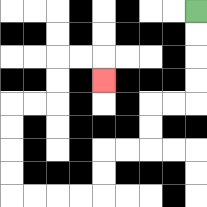{'start': '[8, 0]', 'end': '[4, 3]', 'path_directions': 'D,D,D,D,L,L,D,D,L,L,D,D,L,L,L,L,U,U,U,U,R,R,U,U,R,R,D', 'path_coordinates': '[[8, 0], [8, 1], [8, 2], [8, 3], [8, 4], [7, 4], [6, 4], [6, 5], [6, 6], [5, 6], [4, 6], [4, 7], [4, 8], [3, 8], [2, 8], [1, 8], [0, 8], [0, 7], [0, 6], [0, 5], [0, 4], [1, 4], [2, 4], [2, 3], [2, 2], [3, 2], [4, 2], [4, 3]]'}